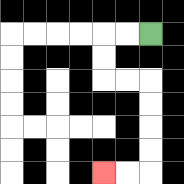{'start': '[6, 1]', 'end': '[4, 7]', 'path_directions': 'L,L,D,D,R,R,D,D,D,D,L,L', 'path_coordinates': '[[6, 1], [5, 1], [4, 1], [4, 2], [4, 3], [5, 3], [6, 3], [6, 4], [6, 5], [6, 6], [6, 7], [5, 7], [4, 7]]'}